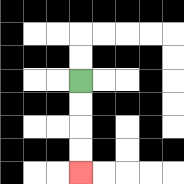{'start': '[3, 3]', 'end': '[3, 7]', 'path_directions': 'D,D,D,D', 'path_coordinates': '[[3, 3], [3, 4], [3, 5], [3, 6], [3, 7]]'}